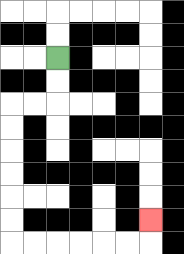{'start': '[2, 2]', 'end': '[6, 9]', 'path_directions': 'D,D,L,L,D,D,D,D,D,D,R,R,R,R,R,R,U', 'path_coordinates': '[[2, 2], [2, 3], [2, 4], [1, 4], [0, 4], [0, 5], [0, 6], [0, 7], [0, 8], [0, 9], [0, 10], [1, 10], [2, 10], [3, 10], [4, 10], [5, 10], [6, 10], [6, 9]]'}